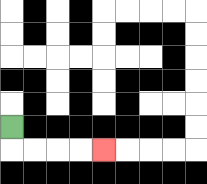{'start': '[0, 5]', 'end': '[4, 6]', 'path_directions': 'D,R,R,R,R', 'path_coordinates': '[[0, 5], [0, 6], [1, 6], [2, 6], [3, 6], [4, 6]]'}